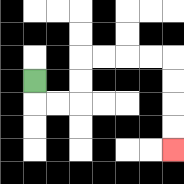{'start': '[1, 3]', 'end': '[7, 6]', 'path_directions': 'D,R,R,U,U,R,R,R,R,D,D,D,D', 'path_coordinates': '[[1, 3], [1, 4], [2, 4], [3, 4], [3, 3], [3, 2], [4, 2], [5, 2], [6, 2], [7, 2], [7, 3], [7, 4], [7, 5], [7, 6]]'}